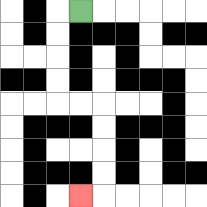{'start': '[3, 0]', 'end': '[3, 8]', 'path_directions': 'L,D,D,D,D,R,R,D,D,D,D,L', 'path_coordinates': '[[3, 0], [2, 0], [2, 1], [2, 2], [2, 3], [2, 4], [3, 4], [4, 4], [4, 5], [4, 6], [4, 7], [4, 8], [3, 8]]'}